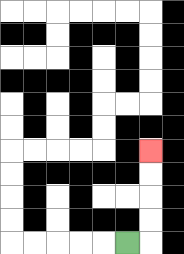{'start': '[5, 10]', 'end': '[6, 6]', 'path_directions': 'R,U,U,U,U', 'path_coordinates': '[[5, 10], [6, 10], [6, 9], [6, 8], [6, 7], [6, 6]]'}